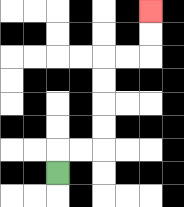{'start': '[2, 7]', 'end': '[6, 0]', 'path_directions': 'U,R,R,U,U,U,U,R,R,U,U', 'path_coordinates': '[[2, 7], [2, 6], [3, 6], [4, 6], [4, 5], [4, 4], [4, 3], [4, 2], [5, 2], [6, 2], [6, 1], [6, 0]]'}